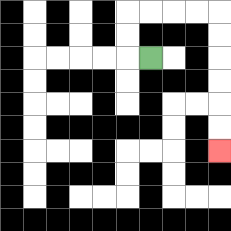{'start': '[6, 2]', 'end': '[9, 6]', 'path_directions': 'L,U,U,R,R,R,R,D,D,D,D,D,D', 'path_coordinates': '[[6, 2], [5, 2], [5, 1], [5, 0], [6, 0], [7, 0], [8, 0], [9, 0], [9, 1], [9, 2], [9, 3], [9, 4], [9, 5], [9, 6]]'}